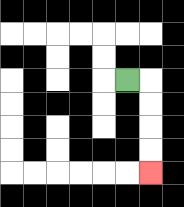{'start': '[5, 3]', 'end': '[6, 7]', 'path_directions': 'R,D,D,D,D', 'path_coordinates': '[[5, 3], [6, 3], [6, 4], [6, 5], [6, 6], [6, 7]]'}